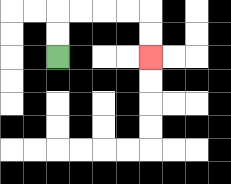{'start': '[2, 2]', 'end': '[6, 2]', 'path_directions': 'U,U,R,R,R,R,D,D', 'path_coordinates': '[[2, 2], [2, 1], [2, 0], [3, 0], [4, 0], [5, 0], [6, 0], [6, 1], [6, 2]]'}